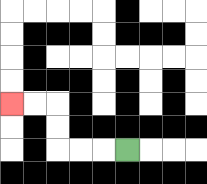{'start': '[5, 6]', 'end': '[0, 4]', 'path_directions': 'L,L,L,U,U,L,L', 'path_coordinates': '[[5, 6], [4, 6], [3, 6], [2, 6], [2, 5], [2, 4], [1, 4], [0, 4]]'}